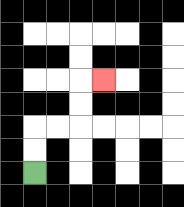{'start': '[1, 7]', 'end': '[4, 3]', 'path_directions': 'U,U,R,R,U,U,R', 'path_coordinates': '[[1, 7], [1, 6], [1, 5], [2, 5], [3, 5], [3, 4], [3, 3], [4, 3]]'}